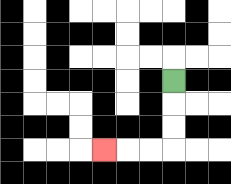{'start': '[7, 3]', 'end': '[4, 6]', 'path_directions': 'D,D,D,L,L,L', 'path_coordinates': '[[7, 3], [7, 4], [7, 5], [7, 6], [6, 6], [5, 6], [4, 6]]'}